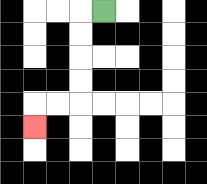{'start': '[4, 0]', 'end': '[1, 5]', 'path_directions': 'L,D,D,D,D,L,L,D', 'path_coordinates': '[[4, 0], [3, 0], [3, 1], [3, 2], [3, 3], [3, 4], [2, 4], [1, 4], [1, 5]]'}